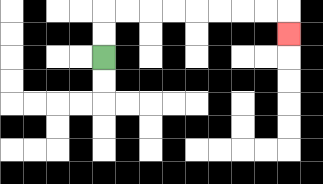{'start': '[4, 2]', 'end': '[12, 1]', 'path_directions': 'U,U,R,R,R,R,R,R,R,R,D', 'path_coordinates': '[[4, 2], [4, 1], [4, 0], [5, 0], [6, 0], [7, 0], [8, 0], [9, 0], [10, 0], [11, 0], [12, 0], [12, 1]]'}